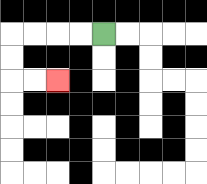{'start': '[4, 1]', 'end': '[2, 3]', 'path_directions': 'L,L,L,L,D,D,R,R', 'path_coordinates': '[[4, 1], [3, 1], [2, 1], [1, 1], [0, 1], [0, 2], [0, 3], [1, 3], [2, 3]]'}